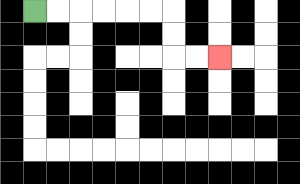{'start': '[1, 0]', 'end': '[9, 2]', 'path_directions': 'R,R,R,R,R,R,D,D,R,R', 'path_coordinates': '[[1, 0], [2, 0], [3, 0], [4, 0], [5, 0], [6, 0], [7, 0], [7, 1], [7, 2], [8, 2], [9, 2]]'}